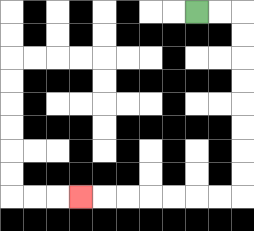{'start': '[8, 0]', 'end': '[3, 8]', 'path_directions': 'R,R,D,D,D,D,D,D,D,D,L,L,L,L,L,L,L', 'path_coordinates': '[[8, 0], [9, 0], [10, 0], [10, 1], [10, 2], [10, 3], [10, 4], [10, 5], [10, 6], [10, 7], [10, 8], [9, 8], [8, 8], [7, 8], [6, 8], [5, 8], [4, 8], [3, 8]]'}